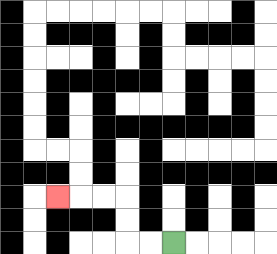{'start': '[7, 10]', 'end': '[2, 8]', 'path_directions': 'L,L,U,U,L,L,L', 'path_coordinates': '[[7, 10], [6, 10], [5, 10], [5, 9], [5, 8], [4, 8], [3, 8], [2, 8]]'}